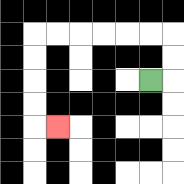{'start': '[6, 3]', 'end': '[2, 5]', 'path_directions': 'R,U,U,L,L,L,L,L,L,D,D,D,D,R', 'path_coordinates': '[[6, 3], [7, 3], [7, 2], [7, 1], [6, 1], [5, 1], [4, 1], [3, 1], [2, 1], [1, 1], [1, 2], [1, 3], [1, 4], [1, 5], [2, 5]]'}